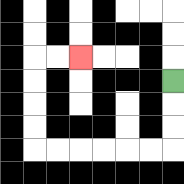{'start': '[7, 3]', 'end': '[3, 2]', 'path_directions': 'D,D,D,L,L,L,L,L,L,U,U,U,U,R,R', 'path_coordinates': '[[7, 3], [7, 4], [7, 5], [7, 6], [6, 6], [5, 6], [4, 6], [3, 6], [2, 6], [1, 6], [1, 5], [1, 4], [1, 3], [1, 2], [2, 2], [3, 2]]'}